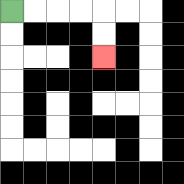{'start': '[0, 0]', 'end': '[4, 2]', 'path_directions': 'R,R,R,R,D,D', 'path_coordinates': '[[0, 0], [1, 0], [2, 0], [3, 0], [4, 0], [4, 1], [4, 2]]'}